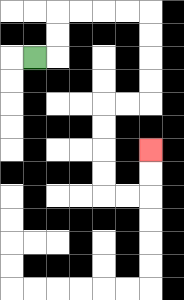{'start': '[1, 2]', 'end': '[6, 6]', 'path_directions': 'R,U,U,R,R,R,R,D,D,D,D,L,L,D,D,D,D,R,R,U,U', 'path_coordinates': '[[1, 2], [2, 2], [2, 1], [2, 0], [3, 0], [4, 0], [5, 0], [6, 0], [6, 1], [6, 2], [6, 3], [6, 4], [5, 4], [4, 4], [4, 5], [4, 6], [4, 7], [4, 8], [5, 8], [6, 8], [6, 7], [6, 6]]'}